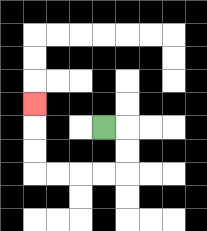{'start': '[4, 5]', 'end': '[1, 4]', 'path_directions': 'R,D,D,L,L,L,L,U,U,U', 'path_coordinates': '[[4, 5], [5, 5], [5, 6], [5, 7], [4, 7], [3, 7], [2, 7], [1, 7], [1, 6], [1, 5], [1, 4]]'}